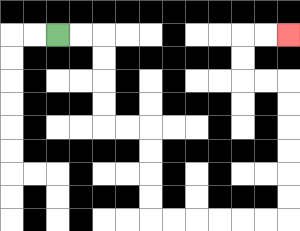{'start': '[2, 1]', 'end': '[12, 1]', 'path_directions': 'R,R,D,D,D,D,R,R,D,D,D,D,R,R,R,R,R,R,U,U,U,U,U,U,L,L,U,U,R,R', 'path_coordinates': '[[2, 1], [3, 1], [4, 1], [4, 2], [4, 3], [4, 4], [4, 5], [5, 5], [6, 5], [6, 6], [6, 7], [6, 8], [6, 9], [7, 9], [8, 9], [9, 9], [10, 9], [11, 9], [12, 9], [12, 8], [12, 7], [12, 6], [12, 5], [12, 4], [12, 3], [11, 3], [10, 3], [10, 2], [10, 1], [11, 1], [12, 1]]'}